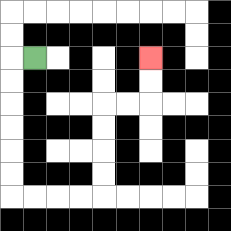{'start': '[1, 2]', 'end': '[6, 2]', 'path_directions': 'L,D,D,D,D,D,D,R,R,R,R,U,U,U,U,R,R,U,U', 'path_coordinates': '[[1, 2], [0, 2], [0, 3], [0, 4], [0, 5], [0, 6], [0, 7], [0, 8], [1, 8], [2, 8], [3, 8], [4, 8], [4, 7], [4, 6], [4, 5], [4, 4], [5, 4], [6, 4], [6, 3], [6, 2]]'}